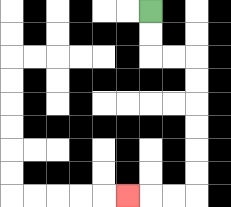{'start': '[6, 0]', 'end': '[5, 8]', 'path_directions': 'D,D,R,R,D,D,D,D,D,D,L,L,L', 'path_coordinates': '[[6, 0], [6, 1], [6, 2], [7, 2], [8, 2], [8, 3], [8, 4], [8, 5], [8, 6], [8, 7], [8, 8], [7, 8], [6, 8], [5, 8]]'}